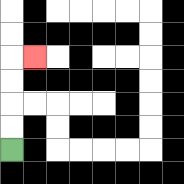{'start': '[0, 6]', 'end': '[1, 2]', 'path_directions': 'U,U,U,U,R', 'path_coordinates': '[[0, 6], [0, 5], [0, 4], [0, 3], [0, 2], [1, 2]]'}